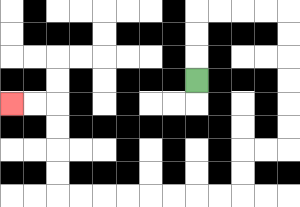{'start': '[8, 3]', 'end': '[0, 4]', 'path_directions': 'U,U,U,R,R,R,R,D,D,D,D,D,D,L,L,D,D,L,L,L,L,L,L,L,L,U,U,U,U,L,L', 'path_coordinates': '[[8, 3], [8, 2], [8, 1], [8, 0], [9, 0], [10, 0], [11, 0], [12, 0], [12, 1], [12, 2], [12, 3], [12, 4], [12, 5], [12, 6], [11, 6], [10, 6], [10, 7], [10, 8], [9, 8], [8, 8], [7, 8], [6, 8], [5, 8], [4, 8], [3, 8], [2, 8], [2, 7], [2, 6], [2, 5], [2, 4], [1, 4], [0, 4]]'}